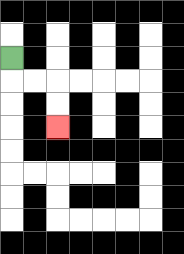{'start': '[0, 2]', 'end': '[2, 5]', 'path_directions': 'D,R,R,D,D', 'path_coordinates': '[[0, 2], [0, 3], [1, 3], [2, 3], [2, 4], [2, 5]]'}